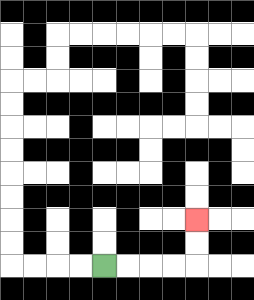{'start': '[4, 11]', 'end': '[8, 9]', 'path_directions': 'R,R,R,R,U,U', 'path_coordinates': '[[4, 11], [5, 11], [6, 11], [7, 11], [8, 11], [8, 10], [8, 9]]'}